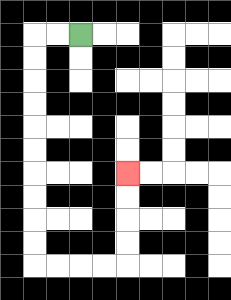{'start': '[3, 1]', 'end': '[5, 7]', 'path_directions': 'L,L,D,D,D,D,D,D,D,D,D,D,R,R,R,R,U,U,U,U', 'path_coordinates': '[[3, 1], [2, 1], [1, 1], [1, 2], [1, 3], [1, 4], [1, 5], [1, 6], [1, 7], [1, 8], [1, 9], [1, 10], [1, 11], [2, 11], [3, 11], [4, 11], [5, 11], [5, 10], [5, 9], [5, 8], [5, 7]]'}